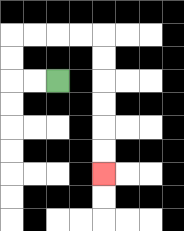{'start': '[2, 3]', 'end': '[4, 7]', 'path_directions': 'L,L,U,U,R,R,R,R,D,D,D,D,D,D', 'path_coordinates': '[[2, 3], [1, 3], [0, 3], [0, 2], [0, 1], [1, 1], [2, 1], [3, 1], [4, 1], [4, 2], [4, 3], [4, 4], [4, 5], [4, 6], [4, 7]]'}